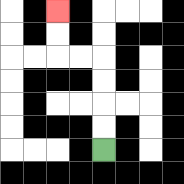{'start': '[4, 6]', 'end': '[2, 0]', 'path_directions': 'U,U,U,U,L,L,U,U', 'path_coordinates': '[[4, 6], [4, 5], [4, 4], [4, 3], [4, 2], [3, 2], [2, 2], [2, 1], [2, 0]]'}